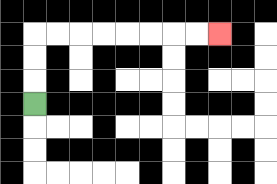{'start': '[1, 4]', 'end': '[9, 1]', 'path_directions': 'U,U,U,R,R,R,R,R,R,R,R', 'path_coordinates': '[[1, 4], [1, 3], [1, 2], [1, 1], [2, 1], [3, 1], [4, 1], [5, 1], [6, 1], [7, 1], [8, 1], [9, 1]]'}